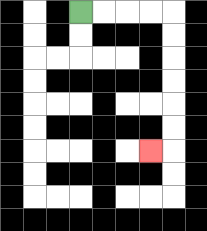{'start': '[3, 0]', 'end': '[6, 6]', 'path_directions': 'R,R,R,R,D,D,D,D,D,D,L', 'path_coordinates': '[[3, 0], [4, 0], [5, 0], [6, 0], [7, 0], [7, 1], [7, 2], [7, 3], [7, 4], [7, 5], [7, 6], [6, 6]]'}